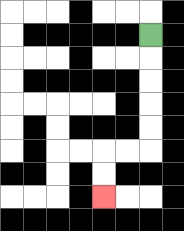{'start': '[6, 1]', 'end': '[4, 8]', 'path_directions': 'D,D,D,D,D,L,L,D,D', 'path_coordinates': '[[6, 1], [6, 2], [6, 3], [6, 4], [6, 5], [6, 6], [5, 6], [4, 6], [4, 7], [4, 8]]'}